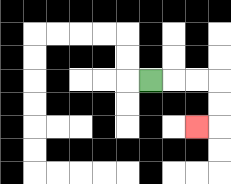{'start': '[6, 3]', 'end': '[8, 5]', 'path_directions': 'R,R,R,D,D,L', 'path_coordinates': '[[6, 3], [7, 3], [8, 3], [9, 3], [9, 4], [9, 5], [8, 5]]'}